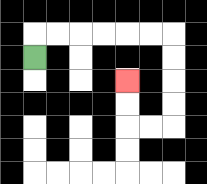{'start': '[1, 2]', 'end': '[5, 3]', 'path_directions': 'U,R,R,R,R,R,R,D,D,D,D,L,L,U,U', 'path_coordinates': '[[1, 2], [1, 1], [2, 1], [3, 1], [4, 1], [5, 1], [6, 1], [7, 1], [7, 2], [7, 3], [7, 4], [7, 5], [6, 5], [5, 5], [5, 4], [5, 3]]'}